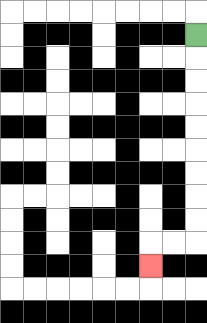{'start': '[8, 1]', 'end': '[6, 11]', 'path_directions': 'D,D,D,D,D,D,D,D,D,L,L,D', 'path_coordinates': '[[8, 1], [8, 2], [8, 3], [8, 4], [8, 5], [8, 6], [8, 7], [8, 8], [8, 9], [8, 10], [7, 10], [6, 10], [6, 11]]'}